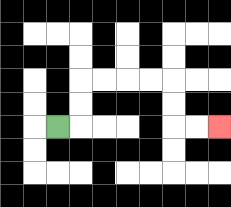{'start': '[2, 5]', 'end': '[9, 5]', 'path_directions': 'R,U,U,R,R,R,R,D,D,R,R', 'path_coordinates': '[[2, 5], [3, 5], [3, 4], [3, 3], [4, 3], [5, 3], [6, 3], [7, 3], [7, 4], [7, 5], [8, 5], [9, 5]]'}